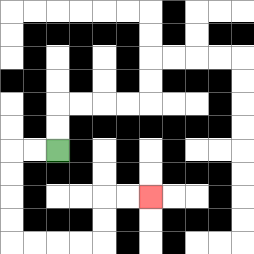{'start': '[2, 6]', 'end': '[6, 8]', 'path_directions': 'L,L,D,D,D,D,R,R,R,R,U,U,R,R', 'path_coordinates': '[[2, 6], [1, 6], [0, 6], [0, 7], [0, 8], [0, 9], [0, 10], [1, 10], [2, 10], [3, 10], [4, 10], [4, 9], [4, 8], [5, 8], [6, 8]]'}